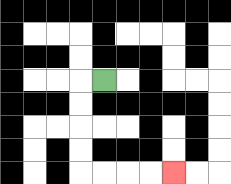{'start': '[4, 3]', 'end': '[7, 7]', 'path_directions': 'L,D,D,D,D,R,R,R,R', 'path_coordinates': '[[4, 3], [3, 3], [3, 4], [3, 5], [3, 6], [3, 7], [4, 7], [5, 7], [6, 7], [7, 7]]'}